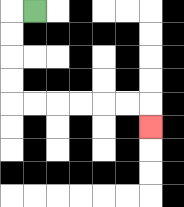{'start': '[1, 0]', 'end': '[6, 5]', 'path_directions': 'L,D,D,D,D,R,R,R,R,R,R,D', 'path_coordinates': '[[1, 0], [0, 0], [0, 1], [0, 2], [0, 3], [0, 4], [1, 4], [2, 4], [3, 4], [4, 4], [5, 4], [6, 4], [6, 5]]'}